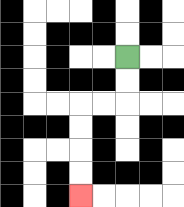{'start': '[5, 2]', 'end': '[3, 8]', 'path_directions': 'D,D,L,L,D,D,D,D', 'path_coordinates': '[[5, 2], [5, 3], [5, 4], [4, 4], [3, 4], [3, 5], [3, 6], [3, 7], [3, 8]]'}